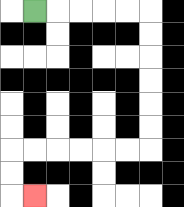{'start': '[1, 0]', 'end': '[1, 8]', 'path_directions': 'R,R,R,R,R,D,D,D,D,D,D,L,L,L,L,L,L,D,D,R', 'path_coordinates': '[[1, 0], [2, 0], [3, 0], [4, 0], [5, 0], [6, 0], [6, 1], [6, 2], [6, 3], [6, 4], [6, 5], [6, 6], [5, 6], [4, 6], [3, 6], [2, 6], [1, 6], [0, 6], [0, 7], [0, 8], [1, 8]]'}